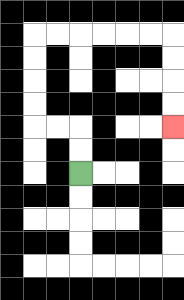{'start': '[3, 7]', 'end': '[7, 5]', 'path_directions': 'U,U,L,L,U,U,U,U,R,R,R,R,R,R,D,D,D,D', 'path_coordinates': '[[3, 7], [3, 6], [3, 5], [2, 5], [1, 5], [1, 4], [1, 3], [1, 2], [1, 1], [2, 1], [3, 1], [4, 1], [5, 1], [6, 1], [7, 1], [7, 2], [7, 3], [7, 4], [7, 5]]'}